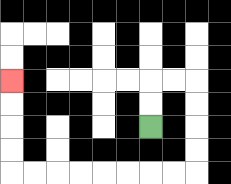{'start': '[6, 5]', 'end': '[0, 3]', 'path_directions': 'U,U,R,R,D,D,D,D,L,L,L,L,L,L,L,L,U,U,U,U', 'path_coordinates': '[[6, 5], [6, 4], [6, 3], [7, 3], [8, 3], [8, 4], [8, 5], [8, 6], [8, 7], [7, 7], [6, 7], [5, 7], [4, 7], [3, 7], [2, 7], [1, 7], [0, 7], [0, 6], [0, 5], [0, 4], [0, 3]]'}